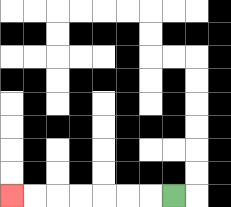{'start': '[7, 8]', 'end': '[0, 8]', 'path_directions': 'L,L,L,L,L,L,L', 'path_coordinates': '[[7, 8], [6, 8], [5, 8], [4, 8], [3, 8], [2, 8], [1, 8], [0, 8]]'}